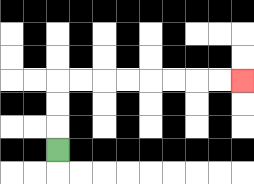{'start': '[2, 6]', 'end': '[10, 3]', 'path_directions': 'U,U,U,R,R,R,R,R,R,R,R', 'path_coordinates': '[[2, 6], [2, 5], [2, 4], [2, 3], [3, 3], [4, 3], [5, 3], [6, 3], [7, 3], [8, 3], [9, 3], [10, 3]]'}